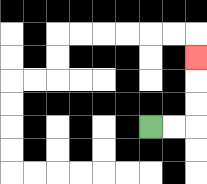{'start': '[6, 5]', 'end': '[8, 2]', 'path_directions': 'R,R,U,U,U', 'path_coordinates': '[[6, 5], [7, 5], [8, 5], [8, 4], [8, 3], [8, 2]]'}